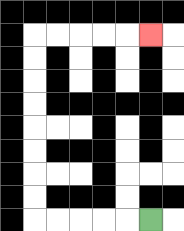{'start': '[6, 9]', 'end': '[6, 1]', 'path_directions': 'L,L,L,L,L,U,U,U,U,U,U,U,U,R,R,R,R,R', 'path_coordinates': '[[6, 9], [5, 9], [4, 9], [3, 9], [2, 9], [1, 9], [1, 8], [1, 7], [1, 6], [1, 5], [1, 4], [1, 3], [1, 2], [1, 1], [2, 1], [3, 1], [4, 1], [5, 1], [6, 1]]'}